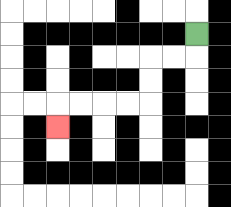{'start': '[8, 1]', 'end': '[2, 5]', 'path_directions': 'D,L,L,D,D,L,L,L,L,D', 'path_coordinates': '[[8, 1], [8, 2], [7, 2], [6, 2], [6, 3], [6, 4], [5, 4], [4, 4], [3, 4], [2, 4], [2, 5]]'}